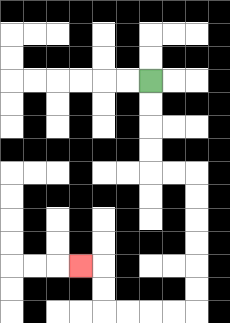{'start': '[6, 3]', 'end': '[3, 11]', 'path_directions': 'D,D,D,D,R,R,D,D,D,D,D,D,L,L,L,L,U,U,L', 'path_coordinates': '[[6, 3], [6, 4], [6, 5], [6, 6], [6, 7], [7, 7], [8, 7], [8, 8], [8, 9], [8, 10], [8, 11], [8, 12], [8, 13], [7, 13], [6, 13], [5, 13], [4, 13], [4, 12], [4, 11], [3, 11]]'}